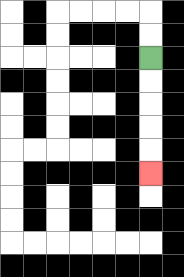{'start': '[6, 2]', 'end': '[6, 7]', 'path_directions': 'D,D,D,D,D', 'path_coordinates': '[[6, 2], [6, 3], [6, 4], [6, 5], [6, 6], [6, 7]]'}